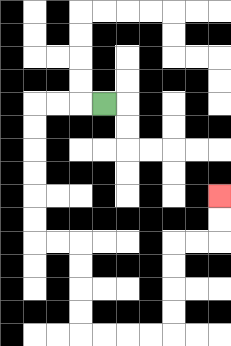{'start': '[4, 4]', 'end': '[9, 8]', 'path_directions': 'L,L,L,D,D,D,D,D,D,R,R,D,D,D,D,R,R,R,R,U,U,U,U,R,R,U,U', 'path_coordinates': '[[4, 4], [3, 4], [2, 4], [1, 4], [1, 5], [1, 6], [1, 7], [1, 8], [1, 9], [1, 10], [2, 10], [3, 10], [3, 11], [3, 12], [3, 13], [3, 14], [4, 14], [5, 14], [6, 14], [7, 14], [7, 13], [7, 12], [7, 11], [7, 10], [8, 10], [9, 10], [9, 9], [9, 8]]'}